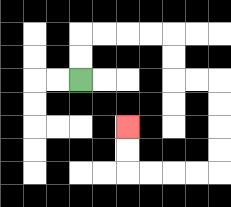{'start': '[3, 3]', 'end': '[5, 5]', 'path_directions': 'U,U,R,R,R,R,D,D,R,R,D,D,D,D,L,L,L,L,U,U', 'path_coordinates': '[[3, 3], [3, 2], [3, 1], [4, 1], [5, 1], [6, 1], [7, 1], [7, 2], [7, 3], [8, 3], [9, 3], [9, 4], [9, 5], [9, 6], [9, 7], [8, 7], [7, 7], [6, 7], [5, 7], [5, 6], [5, 5]]'}